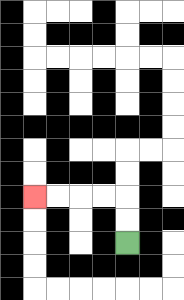{'start': '[5, 10]', 'end': '[1, 8]', 'path_directions': 'U,U,L,L,L,L', 'path_coordinates': '[[5, 10], [5, 9], [5, 8], [4, 8], [3, 8], [2, 8], [1, 8]]'}